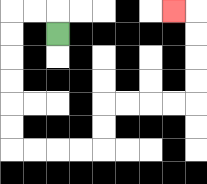{'start': '[2, 1]', 'end': '[7, 0]', 'path_directions': 'U,L,L,D,D,D,D,D,D,R,R,R,R,U,U,R,R,R,R,U,U,U,U,L', 'path_coordinates': '[[2, 1], [2, 0], [1, 0], [0, 0], [0, 1], [0, 2], [0, 3], [0, 4], [0, 5], [0, 6], [1, 6], [2, 6], [3, 6], [4, 6], [4, 5], [4, 4], [5, 4], [6, 4], [7, 4], [8, 4], [8, 3], [8, 2], [8, 1], [8, 0], [7, 0]]'}